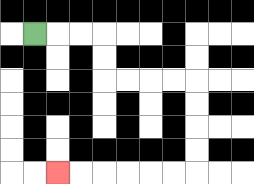{'start': '[1, 1]', 'end': '[2, 7]', 'path_directions': 'R,R,R,D,D,R,R,R,R,D,D,D,D,L,L,L,L,L,L', 'path_coordinates': '[[1, 1], [2, 1], [3, 1], [4, 1], [4, 2], [4, 3], [5, 3], [6, 3], [7, 3], [8, 3], [8, 4], [8, 5], [8, 6], [8, 7], [7, 7], [6, 7], [5, 7], [4, 7], [3, 7], [2, 7]]'}